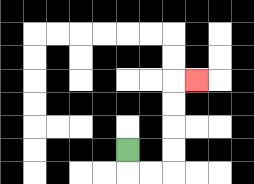{'start': '[5, 6]', 'end': '[8, 3]', 'path_directions': 'D,R,R,U,U,U,U,R', 'path_coordinates': '[[5, 6], [5, 7], [6, 7], [7, 7], [7, 6], [7, 5], [7, 4], [7, 3], [8, 3]]'}